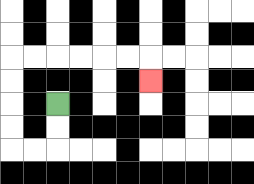{'start': '[2, 4]', 'end': '[6, 3]', 'path_directions': 'D,D,L,L,U,U,U,U,R,R,R,R,R,R,D', 'path_coordinates': '[[2, 4], [2, 5], [2, 6], [1, 6], [0, 6], [0, 5], [0, 4], [0, 3], [0, 2], [1, 2], [2, 2], [3, 2], [4, 2], [5, 2], [6, 2], [6, 3]]'}